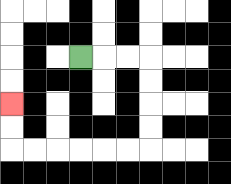{'start': '[3, 2]', 'end': '[0, 4]', 'path_directions': 'R,R,R,D,D,D,D,L,L,L,L,L,L,U,U', 'path_coordinates': '[[3, 2], [4, 2], [5, 2], [6, 2], [6, 3], [6, 4], [6, 5], [6, 6], [5, 6], [4, 6], [3, 6], [2, 6], [1, 6], [0, 6], [0, 5], [0, 4]]'}